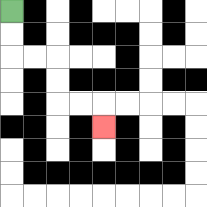{'start': '[0, 0]', 'end': '[4, 5]', 'path_directions': 'D,D,R,R,D,D,R,R,D', 'path_coordinates': '[[0, 0], [0, 1], [0, 2], [1, 2], [2, 2], [2, 3], [2, 4], [3, 4], [4, 4], [4, 5]]'}